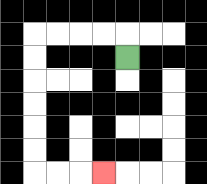{'start': '[5, 2]', 'end': '[4, 7]', 'path_directions': 'U,L,L,L,L,D,D,D,D,D,D,R,R,R', 'path_coordinates': '[[5, 2], [5, 1], [4, 1], [3, 1], [2, 1], [1, 1], [1, 2], [1, 3], [1, 4], [1, 5], [1, 6], [1, 7], [2, 7], [3, 7], [4, 7]]'}